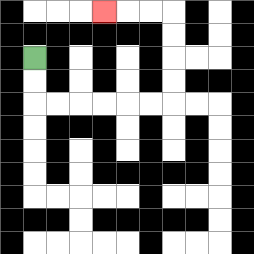{'start': '[1, 2]', 'end': '[4, 0]', 'path_directions': 'D,D,R,R,R,R,R,R,U,U,U,U,L,L,L', 'path_coordinates': '[[1, 2], [1, 3], [1, 4], [2, 4], [3, 4], [4, 4], [5, 4], [6, 4], [7, 4], [7, 3], [7, 2], [7, 1], [7, 0], [6, 0], [5, 0], [4, 0]]'}